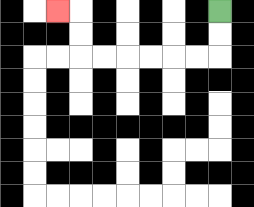{'start': '[9, 0]', 'end': '[2, 0]', 'path_directions': 'D,D,L,L,L,L,L,L,U,U,L', 'path_coordinates': '[[9, 0], [9, 1], [9, 2], [8, 2], [7, 2], [6, 2], [5, 2], [4, 2], [3, 2], [3, 1], [3, 0], [2, 0]]'}